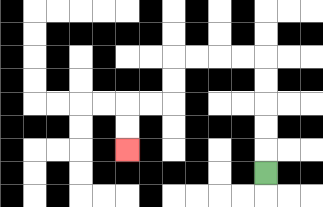{'start': '[11, 7]', 'end': '[5, 6]', 'path_directions': 'U,U,U,U,U,L,L,L,L,D,D,L,L,D,D', 'path_coordinates': '[[11, 7], [11, 6], [11, 5], [11, 4], [11, 3], [11, 2], [10, 2], [9, 2], [8, 2], [7, 2], [7, 3], [7, 4], [6, 4], [5, 4], [5, 5], [5, 6]]'}